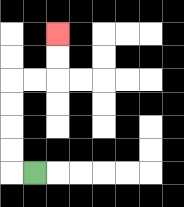{'start': '[1, 7]', 'end': '[2, 1]', 'path_directions': 'L,U,U,U,U,R,R,U,U', 'path_coordinates': '[[1, 7], [0, 7], [0, 6], [0, 5], [0, 4], [0, 3], [1, 3], [2, 3], [2, 2], [2, 1]]'}